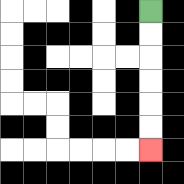{'start': '[6, 0]', 'end': '[6, 6]', 'path_directions': 'D,D,D,D,D,D', 'path_coordinates': '[[6, 0], [6, 1], [6, 2], [6, 3], [6, 4], [6, 5], [6, 6]]'}